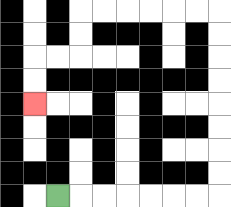{'start': '[2, 8]', 'end': '[1, 4]', 'path_directions': 'R,R,R,R,R,R,R,U,U,U,U,U,U,U,U,L,L,L,L,L,L,D,D,L,L,D,D', 'path_coordinates': '[[2, 8], [3, 8], [4, 8], [5, 8], [6, 8], [7, 8], [8, 8], [9, 8], [9, 7], [9, 6], [9, 5], [9, 4], [9, 3], [9, 2], [9, 1], [9, 0], [8, 0], [7, 0], [6, 0], [5, 0], [4, 0], [3, 0], [3, 1], [3, 2], [2, 2], [1, 2], [1, 3], [1, 4]]'}